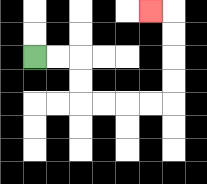{'start': '[1, 2]', 'end': '[6, 0]', 'path_directions': 'R,R,D,D,R,R,R,R,U,U,U,U,L', 'path_coordinates': '[[1, 2], [2, 2], [3, 2], [3, 3], [3, 4], [4, 4], [5, 4], [6, 4], [7, 4], [7, 3], [7, 2], [7, 1], [7, 0], [6, 0]]'}